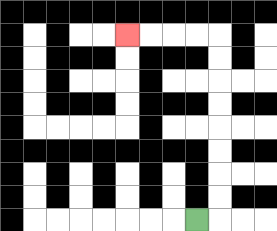{'start': '[8, 9]', 'end': '[5, 1]', 'path_directions': 'R,U,U,U,U,U,U,U,U,L,L,L,L', 'path_coordinates': '[[8, 9], [9, 9], [9, 8], [9, 7], [9, 6], [9, 5], [9, 4], [9, 3], [9, 2], [9, 1], [8, 1], [7, 1], [6, 1], [5, 1]]'}